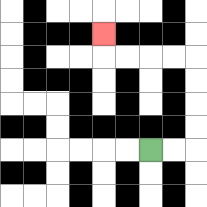{'start': '[6, 6]', 'end': '[4, 1]', 'path_directions': 'R,R,U,U,U,U,L,L,L,L,U', 'path_coordinates': '[[6, 6], [7, 6], [8, 6], [8, 5], [8, 4], [8, 3], [8, 2], [7, 2], [6, 2], [5, 2], [4, 2], [4, 1]]'}